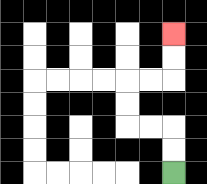{'start': '[7, 7]', 'end': '[7, 1]', 'path_directions': 'U,U,L,L,U,U,R,R,U,U', 'path_coordinates': '[[7, 7], [7, 6], [7, 5], [6, 5], [5, 5], [5, 4], [5, 3], [6, 3], [7, 3], [7, 2], [7, 1]]'}